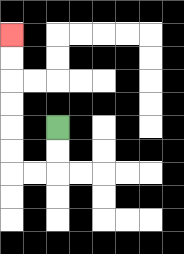{'start': '[2, 5]', 'end': '[0, 1]', 'path_directions': 'D,D,L,L,U,U,U,U,U,U', 'path_coordinates': '[[2, 5], [2, 6], [2, 7], [1, 7], [0, 7], [0, 6], [0, 5], [0, 4], [0, 3], [0, 2], [0, 1]]'}